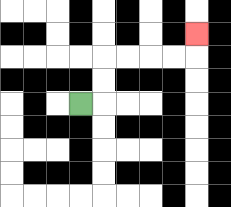{'start': '[3, 4]', 'end': '[8, 1]', 'path_directions': 'R,U,U,R,R,R,R,U', 'path_coordinates': '[[3, 4], [4, 4], [4, 3], [4, 2], [5, 2], [6, 2], [7, 2], [8, 2], [8, 1]]'}